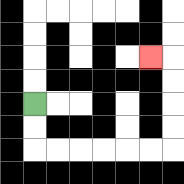{'start': '[1, 4]', 'end': '[6, 2]', 'path_directions': 'D,D,R,R,R,R,R,R,U,U,U,U,L', 'path_coordinates': '[[1, 4], [1, 5], [1, 6], [2, 6], [3, 6], [4, 6], [5, 6], [6, 6], [7, 6], [7, 5], [7, 4], [7, 3], [7, 2], [6, 2]]'}